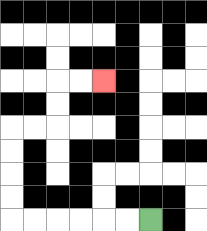{'start': '[6, 9]', 'end': '[4, 3]', 'path_directions': 'L,L,L,L,L,L,U,U,U,U,R,R,U,U,R,R', 'path_coordinates': '[[6, 9], [5, 9], [4, 9], [3, 9], [2, 9], [1, 9], [0, 9], [0, 8], [0, 7], [0, 6], [0, 5], [1, 5], [2, 5], [2, 4], [2, 3], [3, 3], [4, 3]]'}